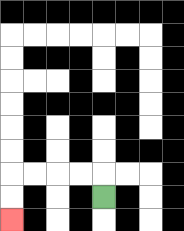{'start': '[4, 8]', 'end': '[0, 9]', 'path_directions': 'U,L,L,L,L,D,D', 'path_coordinates': '[[4, 8], [4, 7], [3, 7], [2, 7], [1, 7], [0, 7], [0, 8], [0, 9]]'}